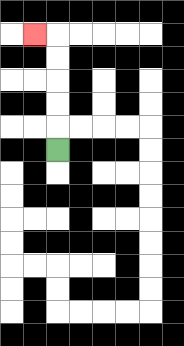{'start': '[2, 6]', 'end': '[1, 1]', 'path_directions': 'U,U,U,U,U,L', 'path_coordinates': '[[2, 6], [2, 5], [2, 4], [2, 3], [2, 2], [2, 1], [1, 1]]'}